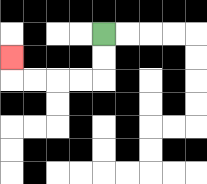{'start': '[4, 1]', 'end': '[0, 2]', 'path_directions': 'D,D,L,L,L,L,U', 'path_coordinates': '[[4, 1], [4, 2], [4, 3], [3, 3], [2, 3], [1, 3], [0, 3], [0, 2]]'}